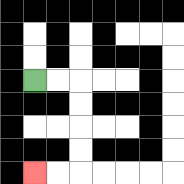{'start': '[1, 3]', 'end': '[1, 7]', 'path_directions': 'R,R,D,D,D,D,L,L', 'path_coordinates': '[[1, 3], [2, 3], [3, 3], [3, 4], [3, 5], [3, 6], [3, 7], [2, 7], [1, 7]]'}